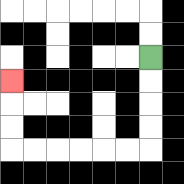{'start': '[6, 2]', 'end': '[0, 3]', 'path_directions': 'D,D,D,D,L,L,L,L,L,L,U,U,U', 'path_coordinates': '[[6, 2], [6, 3], [6, 4], [6, 5], [6, 6], [5, 6], [4, 6], [3, 6], [2, 6], [1, 6], [0, 6], [0, 5], [0, 4], [0, 3]]'}